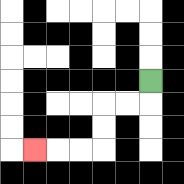{'start': '[6, 3]', 'end': '[1, 6]', 'path_directions': 'D,L,L,D,D,L,L,L', 'path_coordinates': '[[6, 3], [6, 4], [5, 4], [4, 4], [4, 5], [4, 6], [3, 6], [2, 6], [1, 6]]'}